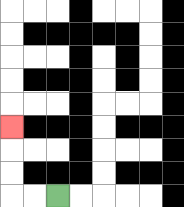{'start': '[2, 8]', 'end': '[0, 5]', 'path_directions': 'L,L,U,U,U', 'path_coordinates': '[[2, 8], [1, 8], [0, 8], [0, 7], [0, 6], [0, 5]]'}